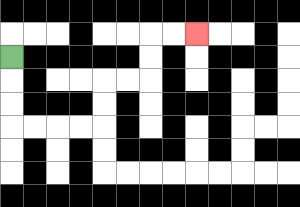{'start': '[0, 2]', 'end': '[8, 1]', 'path_directions': 'D,D,D,R,R,R,R,U,U,R,R,U,U,R,R', 'path_coordinates': '[[0, 2], [0, 3], [0, 4], [0, 5], [1, 5], [2, 5], [3, 5], [4, 5], [4, 4], [4, 3], [5, 3], [6, 3], [6, 2], [6, 1], [7, 1], [8, 1]]'}